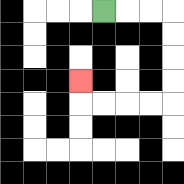{'start': '[4, 0]', 'end': '[3, 3]', 'path_directions': 'R,R,R,D,D,D,D,L,L,L,L,U', 'path_coordinates': '[[4, 0], [5, 0], [6, 0], [7, 0], [7, 1], [7, 2], [7, 3], [7, 4], [6, 4], [5, 4], [4, 4], [3, 4], [3, 3]]'}